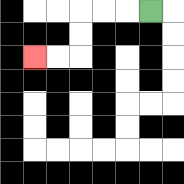{'start': '[6, 0]', 'end': '[1, 2]', 'path_directions': 'L,L,L,D,D,L,L', 'path_coordinates': '[[6, 0], [5, 0], [4, 0], [3, 0], [3, 1], [3, 2], [2, 2], [1, 2]]'}